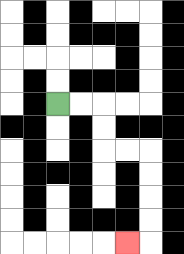{'start': '[2, 4]', 'end': '[5, 10]', 'path_directions': 'R,R,D,D,R,R,D,D,D,D,L', 'path_coordinates': '[[2, 4], [3, 4], [4, 4], [4, 5], [4, 6], [5, 6], [6, 6], [6, 7], [6, 8], [6, 9], [6, 10], [5, 10]]'}